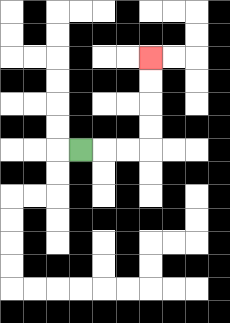{'start': '[3, 6]', 'end': '[6, 2]', 'path_directions': 'R,R,R,U,U,U,U', 'path_coordinates': '[[3, 6], [4, 6], [5, 6], [6, 6], [6, 5], [6, 4], [6, 3], [6, 2]]'}